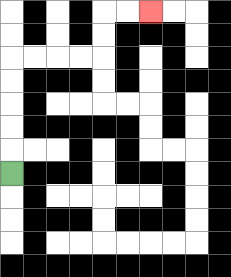{'start': '[0, 7]', 'end': '[6, 0]', 'path_directions': 'U,U,U,U,U,R,R,R,R,U,U,R,R', 'path_coordinates': '[[0, 7], [0, 6], [0, 5], [0, 4], [0, 3], [0, 2], [1, 2], [2, 2], [3, 2], [4, 2], [4, 1], [4, 0], [5, 0], [6, 0]]'}